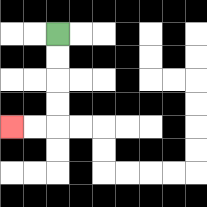{'start': '[2, 1]', 'end': '[0, 5]', 'path_directions': 'D,D,D,D,L,L', 'path_coordinates': '[[2, 1], [2, 2], [2, 3], [2, 4], [2, 5], [1, 5], [0, 5]]'}